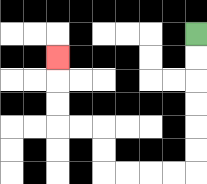{'start': '[8, 1]', 'end': '[2, 2]', 'path_directions': 'D,D,D,D,D,D,L,L,L,L,U,U,L,L,U,U,U', 'path_coordinates': '[[8, 1], [8, 2], [8, 3], [8, 4], [8, 5], [8, 6], [8, 7], [7, 7], [6, 7], [5, 7], [4, 7], [4, 6], [4, 5], [3, 5], [2, 5], [2, 4], [2, 3], [2, 2]]'}